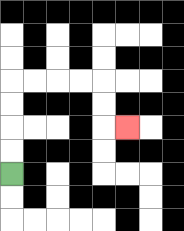{'start': '[0, 7]', 'end': '[5, 5]', 'path_directions': 'U,U,U,U,R,R,R,R,D,D,R', 'path_coordinates': '[[0, 7], [0, 6], [0, 5], [0, 4], [0, 3], [1, 3], [2, 3], [3, 3], [4, 3], [4, 4], [4, 5], [5, 5]]'}